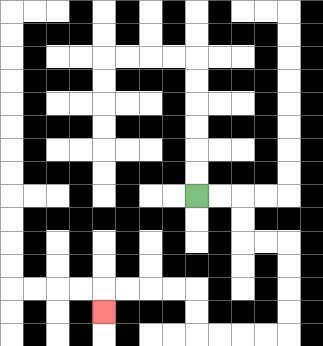{'start': '[8, 8]', 'end': '[4, 13]', 'path_directions': 'R,R,D,D,R,R,D,D,D,D,L,L,L,L,U,U,L,L,L,L,D', 'path_coordinates': '[[8, 8], [9, 8], [10, 8], [10, 9], [10, 10], [11, 10], [12, 10], [12, 11], [12, 12], [12, 13], [12, 14], [11, 14], [10, 14], [9, 14], [8, 14], [8, 13], [8, 12], [7, 12], [6, 12], [5, 12], [4, 12], [4, 13]]'}